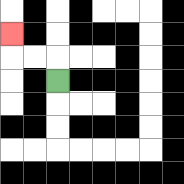{'start': '[2, 3]', 'end': '[0, 1]', 'path_directions': 'U,L,L,U', 'path_coordinates': '[[2, 3], [2, 2], [1, 2], [0, 2], [0, 1]]'}